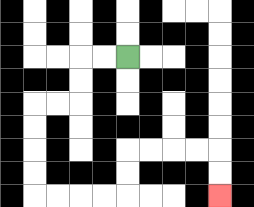{'start': '[5, 2]', 'end': '[9, 8]', 'path_directions': 'L,L,D,D,L,L,D,D,D,D,R,R,R,R,U,U,R,R,R,R,D,D', 'path_coordinates': '[[5, 2], [4, 2], [3, 2], [3, 3], [3, 4], [2, 4], [1, 4], [1, 5], [1, 6], [1, 7], [1, 8], [2, 8], [3, 8], [4, 8], [5, 8], [5, 7], [5, 6], [6, 6], [7, 6], [8, 6], [9, 6], [9, 7], [9, 8]]'}